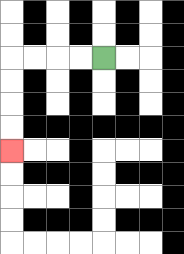{'start': '[4, 2]', 'end': '[0, 6]', 'path_directions': 'L,L,L,L,D,D,D,D', 'path_coordinates': '[[4, 2], [3, 2], [2, 2], [1, 2], [0, 2], [0, 3], [0, 4], [0, 5], [0, 6]]'}